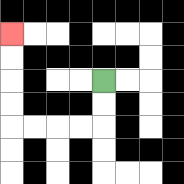{'start': '[4, 3]', 'end': '[0, 1]', 'path_directions': 'D,D,L,L,L,L,U,U,U,U', 'path_coordinates': '[[4, 3], [4, 4], [4, 5], [3, 5], [2, 5], [1, 5], [0, 5], [0, 4], [0, 3], [0, 2], [0, 1]]'}